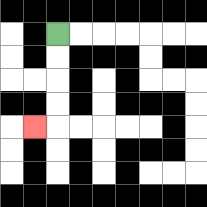{'start': '[2, 1]', 'end': '[1, 5]', 'path_directions': 'D,D,D,D,L', 'path_coordinates': '[[2, 1], [2, 2], [2, 3], [2, 4], [2, 5], [1, 5]]'}